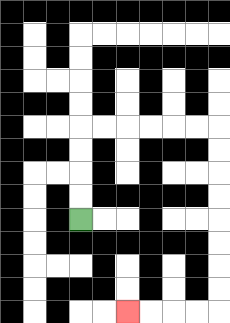{'start': '[3, 9]', 'end': '[5, 13]', 'path_directions': 'U,U,U,U,R,R,R,R,R,R,D,D,D,D,D,D,D,D,L,L,L,L', 'path_coordinates': '[[3, 9], [3, 8], [3, 7], [3, 6], [3, 5], [4, 5], [5, 5], [6, 5], [7, 5], [8, 5], [9, 5], [9, 6], [9, 7], [9, 8], [9, 9], [9, 10], [9, 11], [9, 12], [9, 13], [8, 13], [7, 13], [6, 13], [5, 13]]'}